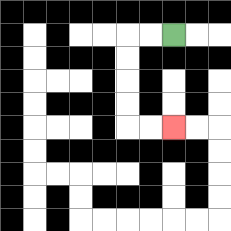{'start': '[7, 1]', 'end': '[7, 5]', 'path_directions': 'L,L,D,D,D,D,R,R', 'path_coordinates': '[[7, 1], [6, 1], [5, 1], [5, 2], [5, 3], [5, 4], [5, 5], [6, 5], [7, 5]]'}